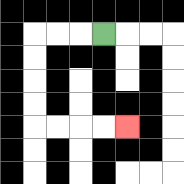{'start': '[4, 1]', 'end': '[5, 5]', 'path_directions': 'L,L,L,D,D,D,D,R,R,R,R', 'path_coordinates': '[[4, 1], [3, 1], [2, 1], [1, 1], [1, 2], [1, 3], [1, 4], [1, 5], [2, 5], [3, 5], [4, 5], [5, 5]]'}